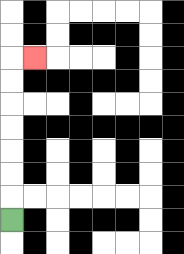{'start': '[0, 9]', 'end': '[1, 2]', 'path_directions': 'U,U,U,U,U,U,U,R', 'path_coordinates': '[[0, 9], [0, 8], [0, 7], [0, 6], [0, 5], [0, 4], [0, 3], [0, 2], [1, 2]]'}